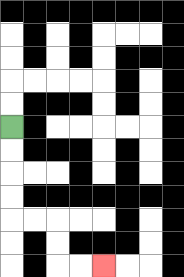{'start': '[0, 5]', 'end': '[4, 11]', 'path_directions': 'D,D,D,D,R,R,D,D,R,R', 'path_coordinates': '[[0, 5], [0, 6], [0, 7], [0, 8], [0, 9], [1, 9], [2, 9], [2, 10], [2, 11], [3, 11], [4, 11]]'}